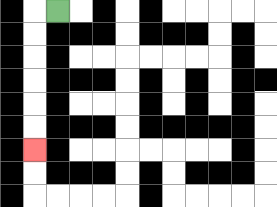{'start': '[2, 0]', 'end': '[1, 6]', 'path_directions': 'L,D,D,D,D,D,D', 'path_coordinates': '[[2, 0], [1, 0], [1, 1], [1, 2], [1, 3], [1, 4], [1, 5], [1, 6]]'}